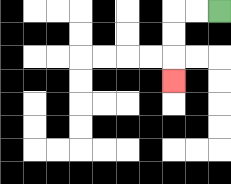{'start': '[9, 0]', 'end': '[7, 3]', 'path_directions': 'L,L,D,D,D', 'path_coordinates': '[[9, 0], [8, 0], [7, 0], [7, 1], [7, 2], [7, 3]]'}